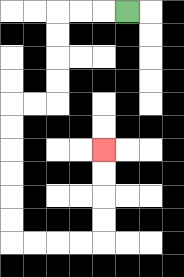{'start': '[5, 0]', 'end': '[4, 6]', 'path_directions': 'L,L,L,D,D,D,D,L,L,D,D,D,D,D,D,R,R,R,R,U,U,U,U', 'path_coordinates': '[[5, 0], [4, 0], [3, 0], [2, 0], [2, 1], [2, 2], [2, 3], [2, 4], [1, 4], [0, 4], [0, 5], [0, 6], [0, 7], [0, 8], [0, 9], [0, 10], [1, 10], [2, 10], [3, 10], [4, 10], [4, 9], [4, 8], [4, 7], [4, 6]]'}